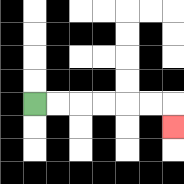{'start': '[1, 4]', 'end': '[7, 5]', 'path_directions': 'R,R,R,R,R,R,D', 'path_coordinates': '[[1, 4], [2, 4], [3, 4], [4, 4], [5, 4], [6, 4], [7, 4], [7, 5]]'}